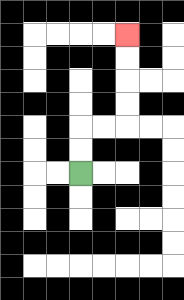{'start': '[3, 7]', 'end': '[5, 1]', 'path_directions': 'U,U,R,R,U,U,U,U', 'path_coordinates': '[[3, 7], [3, 6], [3, 5], [4, 5], [5, 5], [5, 4], [5, 3], [5, 2], [5, 1]]'}